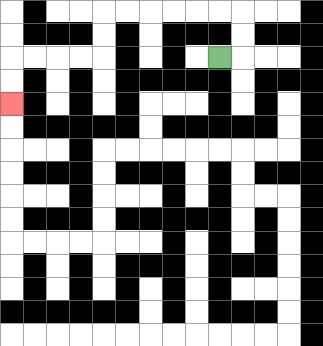{'start': '[9, 2]', 'end': '[0, 4]', 'path_directions': 'R,U,U,L,L,L,L,L,L,D,D,L,L,L,L,D,D', 'path_coordinates': '[[9, 2], [10, 2], [10, 1], [10, 0], [9, 0], [8, 0], [7, 0], [6, 0], [5, 0], [4, 0], [4, 1], [4, 2], [3, 2], [2, 2], [1, 2], [0, 2], [0, 3], [0, 4]]'}